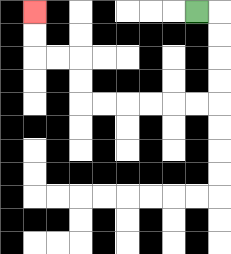{'start': '[8, 0]', 'end': '[1, 0]', 'path_directions': 'R,D,D,D,D,L,L,L,L,L,L,U,U,L,L,U,U', 'path_coordinates': '[[8, 0], [9, 0], [9, 1], [9, 2], [9, 3], [9, 4], [8, 4], [7, 4], [6, 4], [5, 4], [4, 4], [3, 4], [3, 3], [3, 2], [2, 2], [1, 2], [1, 1], [1, 0]]'}